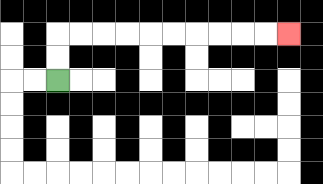{'start': '[2, 3]', 'end': '[12, 1]', 'path_directions': 'U,U,R,R,R,R,R,R,R,R,R,R', 'path_coordinates': '[[2, 3], [2, 2], [2, 1], [3, 1], [4, 1], [5, 1], [6, 1], [7, 1], [8, 1], [9, 1], [10, 1], [11, 1], [12, 1]]'}